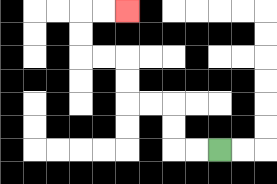{'start': '[9, 6]', 'end': '[5, 0]', 'path_directions': 'L,L,U,U,L,L,U,U,L,L,U,U,R,R', 'path_coordinates': '[[9, 6], [8, 6], [7, 6], [7, 5], [7, 4], [6, 4], [5, 4], [5, 3], [5, 2], [4, 2], [3, 2], [3, 1], [3, 0], [4, 0], [5, 0]]'}